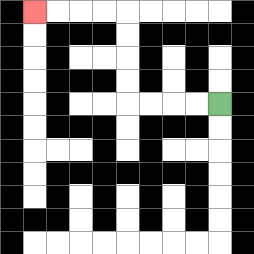{'start': '[9, 4]', 'end': '[1, 0]', 'path_directions': 'L,L,L,L,U,U,U,U,L,L,L,L', 'path_coordinates': '[[9, 4], [8, 4], [7, 4], [6, 4], [5, 4], [5, 3], [5, 2], [5, 1], [5, 0], [4, 0], [3, 0], [2, 0], [1, 0]]'}